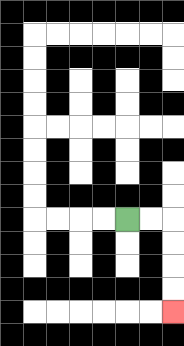{'start': '[5, 9]', 'end': '[7, 13]', 'path_directions': 'R,R,D,D,D,D', 'path_coordinates': '[[5, 9], [6, 9], [7, 9], [7, 10], [7, 11], [7, 12], [7, 13]]'}